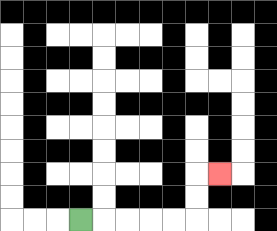{'start': '[3, 9]', 'end': '[9, 7]', 'path_directions': 'R,R,R,R,R,U,U,R', 'path_coordinates': '[[3, 9], [4, 9], [5, 9], [6, 9], [7, 9], [8, 9], [8, 8], [8, 7], [9, 7]]'}